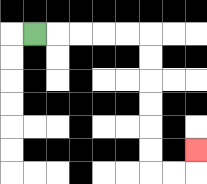{'start': '[1, 1]', 'end': '[8, 6]', 'path_directions': 'R,R,R,R,R,D,D,D,D,D,D,R,R,U', 'path_coordinates': '[[1, 1], [2, 1], [3, 1], [4, 1], [5, 1], [6, 1], [6, 2], [6, 3], [6, 4], [6, 5], [6, 6], [6, 7], [7, 7], [8, 7], [8, 6]]'}